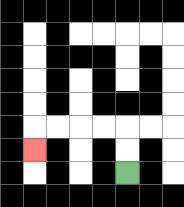{'start': '[5, 7]', 'end': '[1, 6]', 'path_directions': 'U,U,L,L,L,L,D', 'path_coordinates': '[[5, 7], [5, 6], [5, 5], [4, 5], [3, 5], [2, 5], [1, 5], [1, 6]]'}